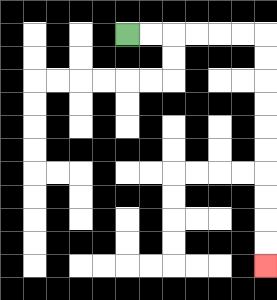{'start': '[5, 1]', 'end': '[11, 11]', 'path_directions': 'R,R,R,R,R,R,D,D,D,D,D,D,D,D,D,D', 'path_coordinates': '[[5, 1], [6, 1], [7, 1], [8, 1], [9, 1], [10, 1], [11, 1], [11, 2], [11, 3], [11, 4], [11, 5], [11, 6], [11, 7], [11, 8], [11, 9], [11, 10], [11, 11]]'}